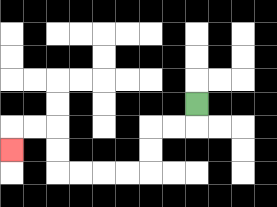{'start': '[8, 4]', 'end': '[0, 6]', 'path_directions': 'D,L,L,D,D,L,L,L,L,U,U,L,L,D', 'path_coordinates': '[[8, 4], [8, 5], [7, 5], [6, 5], [6, 6], [6, 7], [5, 7], [4, 7], [3, 7], [2, 7], [2, 6], [2, 5], [1, 5], [0, 5], [0, 6]]'}